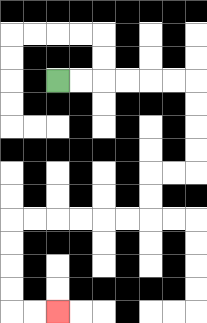{'start': '[2, 3]', 'end': '[2, 13]', 'path_directions': 'R,R,R,R,R,R,D,D,D,D,L,L,D,D,L,L,L,L,L,L,D,D,D,D,R,R', 'path_coordinates': '[[2, 3], [3, 3], [4, 3], [5, 3], [6, 3], [7, 3], [8, 3], [8, 4], [8, 5], [8, 6], [8, 7], [7, 7], [6, 7], [6, 8], [6, 9], [5, 9], [4, 9], [3, 9], [2, 9], [1, 9], [0, 9], [0, 10], [0, 11], [0, 12], [0, 13], [1, 13], [2, 13]]'}